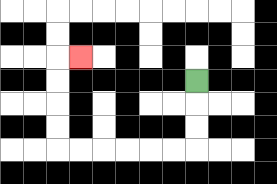{'start': '[8, 3]', 'end': '[3, 2]', 'path_directions': 'D,D,D,L,L,L,L,L,L,U,U,U,U,R', 'path_coordinates': '[[8, 3], [8, 4], [8, 5], [8, 6], [7, 6], [6, 6], [5, 6], [4, 6], [3, 6], [2, 6], [2, 5], [2, 4], [2, 3], [2, 2], [3, 2]]'}